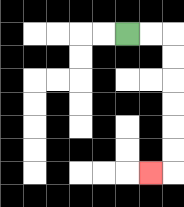{'start': '[5, 1]', 'end': '[6, 7]', 'path_directions': 'R,R,D,D,D,D,D,D,L', 'path_coordinates': '[[5, 1], [6, 1], [7, 1], [7, 2], [7, 3], [7, 4], [7, 5], [7, 6], [7, 7], [6, 7]]'}